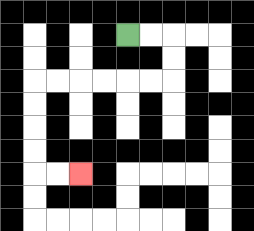{'start': '[5, 1]', 'end': '[3, 7]', 'path_directions': 'R,R,D,D,L,L,L,L,L,L,D,D,D,D,R,R', 'path_coordinates': '[[5, 1], [6, 1], [7, 1], [7, 2], [7, 3], [6, 3], [5, 3], [4, 3], [3, 3], [2, 3], [1, 3], [1, 4], [1, 5], [1, 6], [1, 7], [2, 7], [3, 7]]'}